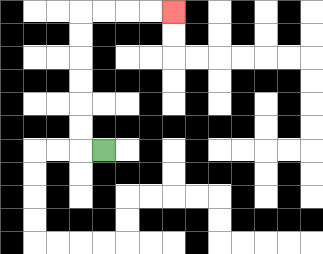{'start': '[4, 6]', 'end': '[7, 0]', 'path_directions': 'L,U,U,U,U,U,U,R,R,R,R', 'path_coordinates': '[[4, 6], [3, 6], [3, 5], [3, 4], [3, 3], [3, 2], [3, 1], [3, 0], [4, 0], [5, 0], [6, 0], [7, 0]]'}